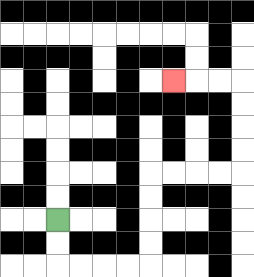{'start': '[2, 9]', 'end': '[7, 3]', 'path_directions': 'D,D,R,R,R,R,U,U,U,U,R,R,R,R,U,U,U,U,L,L,L', 'path_coordinates': '[[2, 9], [2, 10], [2, 11], [3, 11], [4, 11], [5, 11], [6, 11], [6, 10], [6, 9], [6, 8], [6, 7], [7, 7], [8, 7], [9, 7], [10, 7], [10, 6], [10, 5], [10, 4], [10, 3], [9, 3], [8, 3], [7, 3]]'}